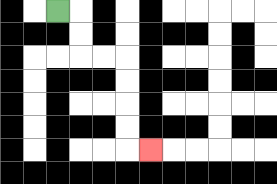{'start': '[2, 0]', 'end': '[6, 6]', 'path_directions': 'R,D,D,R,R,D,D,D,D,R', 'path_coordinates': '[[2, 0], [3, 0], [3, 1], [3, 2], [4, 2], [5, 2], [5, 3], [5, 4], [5, 5], [5, 6], [6, 6]]'}